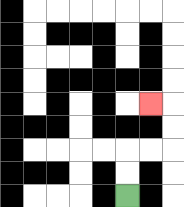{'start': '[5, 8]', 'end': '[6, 4]', 'path_directions': 'U,U,R,R,U,U,L', 'path_coordinates': '[[5, 8], [5, 7], [5, 6], [6, 6], [7, 6], [7, 5], [7, 4], [6, 4]]'}